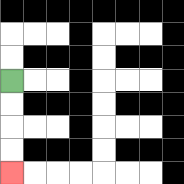{'start': '[0, 3]', 'end': '[0, 7]', 'path_directions': 'D,D,D,D', 'path_coordinates': '[[0, 3], [0, 4], [0, 5], [0, 6], [0, 7]]'}